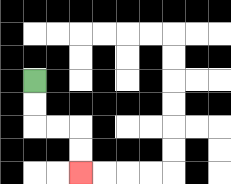{'start': '[1, 3]', 'end': '[3, 7]', 'path_directions': 'D,D,R,R,D,D', 'path_coordinates': '[[1, 3], [1, 4], [1, 5], [2, 5], [3, 5], [3, 6], [3, 7]]'}